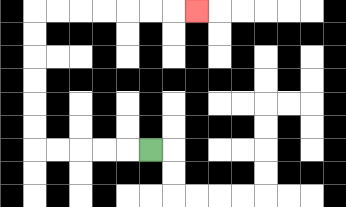{'start': '[6, 6]', 'end': '[8, 0]', 'path_directions': 'L,L,L,L,L,U,U,U,U,U,U,R,R,R,R,R,R,R', 'path_coordinates': '[[6, 6], [5, 6], [4, 6], [3, 6], [2, 6], [1, 6], [1, 5], [1, 4], [1, 3], [1, 2], [1, 1], [1, 0], [2, 0], [3, 0], [4, 0], [5, 0], [6, 0], [7, 0], [8, 0]]'}